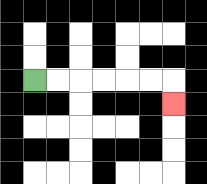{'start': '[1, 3]', 'end': '[7, 4]', 'path_directions': 'R,R,R,R,R,R,D', 'path_coordinates': '[[1, 3], [2, 3], [3, 3], [4, 3], [5, 3], [6, 3], [7, 3], [7, 4]]'}